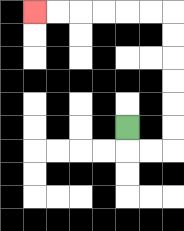{'start': '[5, 5]', 'end': '[1, 0]', 'path_directions': 'D,R,R,U,U,U,U,U,U,L,L,L,L,L,L', 'path_coordinates': '[[5, 5], [5, 6], [6, 6], [7, 6], [7, 5], [7, 4], [7, 3], [7, 2], [7, 1], [7, 0], [6, 0], [5, 0], [4, 0], [3, 0], [2, 0], [1, 0]]'}